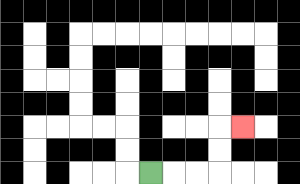{'start': '[6, 7]', 'end': '[10, 5]', 'path_directions': 'R,R,R,U,U,R', 'path_coordinates': '[[6, 7], [7, 7], [8, 7], [9, 7], [9, 6], [9, 5], [10, 5]]'}